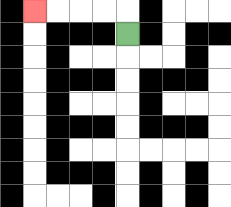{'start': '[5, 1]', 'end': '[1, 0]', 'path_directions': 'U,L,L,L,L', 'path_coordinates': '[[5, 1], [5, 0], [4, 0], [3, 0], [2, 0], [1, 0]]'}